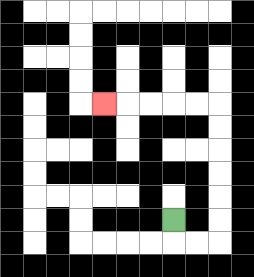{'start': '[7, 9]', 'end': '[4, 4]', 'path_directions': 'D,R,R,U,U,U,U,U,U,L,L,L,L,L', 'path_coordinates': '[[7, 9], [7, 10], [8, 10], [9, 10], [9, 9], [9, 8], [9, 7], [9, 6], [9, 5], [9, 4], [8, 4], [7, 4], [6, 4], [5, 4], [4, 4]]'}